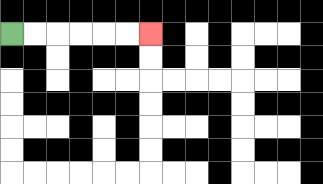{'start': '[0, 1]', 'end': '[6, 1]', 'path_directions': 'R,R,R,R,R,R', 'path_coordinates': '[[0, 1], [1, 1], [2, 1], [3, 1], [4, 1], [5, 1], [6, 1]]'}